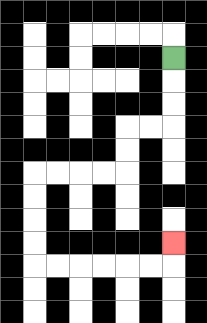{'start': '[7, 2]', 'end': '[7, 10]', 'path_directions': 'D,D,D,L,L,D,D,L,L,L,L,D,D,D,D,R,R,R,R,R,R,U', 'path_coordinates': '[[7, 2], [7, 3], [7, 4], [7, 5], [6, 5], [5, 5], [5, 6], [5, 7], [4, 7], [3, 7], [2, 7], [1, 7], [1, 8], [1, 9], [1, 10], [1, 11], [2, 11], [3, 11], [4, 11], [5, 11], [6, 11], [7, 11], [7, 10]]'}